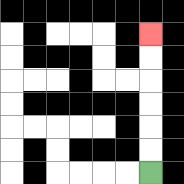{'start': '[6, 7]', 'end': '[6, 1]', 'path_directions': 'U,U,U,U,U,U', 'path_coordinates': '[[6, 7], [6, 6], [6, 5], [6, 4], [6, 3], [6, 2], [6, 1]]'}